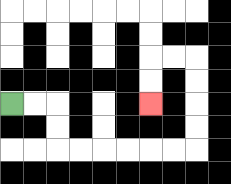{'start': '[0, 4]', 'end': '[6, 4]', 'path_directions': 'R,R,D,D,R,R,R,R,R,R,U,U,U,U,L,L,D,D', 'path_coordinates': '[[0, 4], [1, 4], [2, 4], [2, 5], [2, 6], [3, 6], [4, 6], [5, 6], [6, 6], [7, 6], [8, 6], [8, 5], [8, 4], [8, 3], [8, 2], [7, 2], [6, 2], [6, 3], [6, 4]]'}